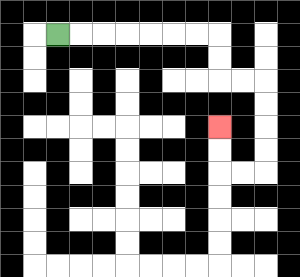{'start': '[2, 1]', 'end': '[9, 5]', 'path_directions': 'R,R,R,R,R,R,R,D,D,R,R,D,D,D,D,L,L,U,U', 'path_coordinates': '[[2, 1], [3, 1], [4, 1], [5, 1], [6, 1], [7, 1], [8, 1], [9, 1], [9, 2], [9, 3], [10, 3], [11, 3], [11, 4], [11, 5], [11, 6], [11, 7], [10, 7], [9, 7], [9, 6], [9, 5]]'}